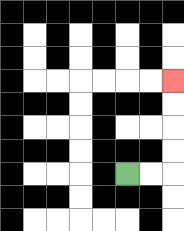{'start': '[5, 7]', 'end': '[7, 3]', 'path_directions': 'R,R,U,U,U,U', 'path_coordinates': '[[5, 7], [6, 7], [7, 7], [7, 6], [7, 5], [7, 4], [7, 3]]'}